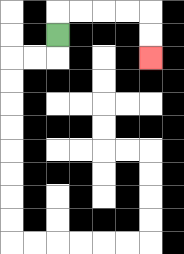{'start': '[2, 1]', 'end': '[6, 2]', 'path_directions': 'U,R,R,R,R,D,D', 'path_coordinates': '[[2, 1], [2, 0], [3, 0], [4, 0], [5, 0], [6, 0], [6, 1], [6, 2]]'}